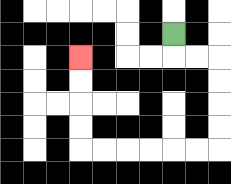{'start': '[7, 1]', 'end': '[3, 2]', 'path_directions': 'D,R,R,D,D,D,D,L,L,L,L,L,L,U,U,U,U', 'path_coordinates': '[[7, 1], [7, 2], [8, 2], [9, 2], [9, 3], [9, 4], [9, 5], [9, 6], [8, 6], [7, 6], [6, 6], [5, 6], [4, 6], [3, 6], [3, 5], [3, 4], [3, 3], [3, 2]]'}